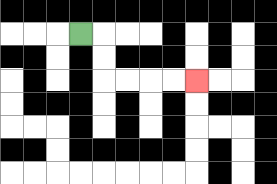{'start': '[3, 1]', 'end': '[8, 3]', 'path_directions': 'R,D,D,R,R,R,R', 'path_coordinates': '[[3, 1], [4, 1], [4, 2], [4, 3], [5, 3], [6, 3], [7, 3], [8, 3]]'}